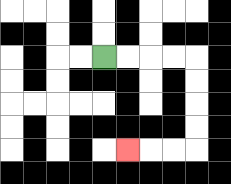{'start': '[4, 2]', 'end': '[5, 6]', 'path_directions': 'R,R,R,R,D,D,D,D,L,L,L', 'path_coordinates': '[[4, 2], [5, 2], [6, 2], [7, 2], [8, 2], [8, 3], [8, 4], [8, 5], [8, 6], [7, 6], [6, 6], [5, 6]]'}